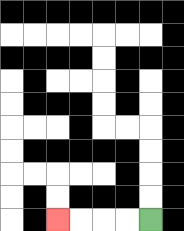{'start': '[6, 9]', 'end': '[2, 9]', 'path_directions': 'L,L,L,L', 'path_coordinates': '[[6, 9], [5, 9], [4, 9], [3, 9], [2, 9]]'}